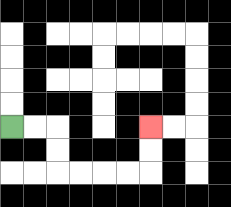{'start': '[0, 5]', 'end': '[6, 5]', 'path_directions': 'R,R,D,D,R,R,R,R,U,U', 'path_coordinates': '[[0, 5], [1, 5], [2, 5], [2, 6], [2, 7], [3, 7], [4, 7], [5, 7], [6, 7], [6, 6], [6, 5]]'}